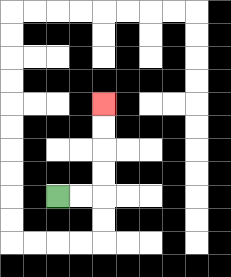{'start': '[2, 8]', 'end': '[4, 4]', 'path_directions': 'R,R,U,U,U,U', 'path_coordinates': '[[2, 8], [3, 8], [4, 8], [4, 7], [4, 6], [4, 5], [4, 4]]'}